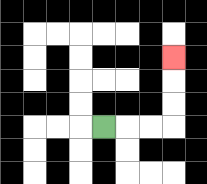{'start': '[4, 5]', 'end': '[7, 2]', 'path_directions': 'R,R,R,U,U,U', 'path_coordinates': '[[4, 5], [5, 5], [6, 5], [7, 5], [7, 4], [7, 3], [7, 2]]'}